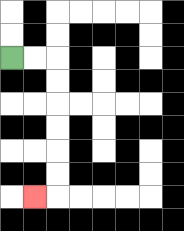{'start': '[0, 2]', 'end': '[1, 8]', 'path_directions': 'R,R,D,D,D,D,D,D,L', 'path_coordinates': '[[0, 2], [1, 2], [2, 2], [2, 3], [2, 4], [2, 5], [2, 6], [2, 7], [2, 8], [1, 8]]'}